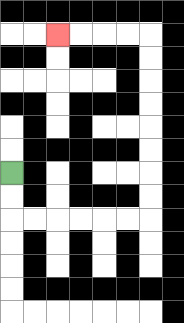{'start': '[0, 7]', 'end': '[2, 1]', 'path_directions': 'D,D,R,R,R,R,R,R,U,U,U,U,U,U,U,U,L,L,L,L', 'path_coordinates': '[[0, 7], [0, 8], [0, 9], [1, 9], [2, 9], [3, 9], [4, 9], [5, 9], [6, 9], [6, 8], [6, 7], [6, 6], [6, 5], [6, 4], [6, 3], [6, 2], [6, 1], [5, 1], [4, 1], [3, 1], [2, 1]]'}